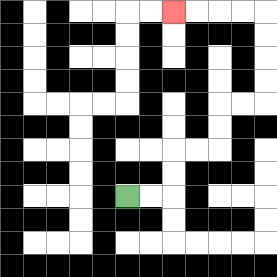{'start': '[5, 8]', 'end': '[7, 0]', 'path_directions': 'R,R,U,U,R,R,U,U,R,R,U,U,U,U,L,L,L,L', 'path_coordinates': '[[5, 8], [6, 8], [7, 8], [7, 7], [7, 6], [8, 6], [9, 6], [9, 5], [9, 4], [10, 4], [11, 4], [11, 3], [11, 2], [11, 1], [11, 0], [10, 0], [9, 0], [8, 0], [7, 0]]'}